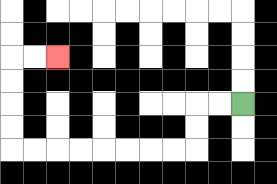{'start': '[10, 4]', 'end': '[2, 2]', 'path_directions': 'L,L,D,D,L,L,L,L,L,L,L,L,U,U,U,U,R,R', 'path_coordinates': '[[10, 4], [9, 4], [8, 4], [8, 5], [8, 6], [7, 6], [6, 6], [5, 6], [4, 6], [3, 6], [2, 6], [1, 6], [0, 6], [0, 5], [0, 4], [0, 3], [0, 2], [1, 2], [2, 2]]'}